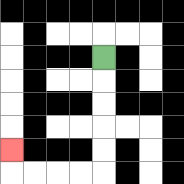{'start': '[4, 2]', 'end': '[0, 6]', 'path_directions': 'D,D,D,D,D,L,L,L,L,U', 'path_coordinates': '[[4, 2], [4, 3], [4, 4], [4, 5], [4, 6], [4, 7], [3, 7], [2, 7], [1, 7], [0, 7], [0, 6]]'}